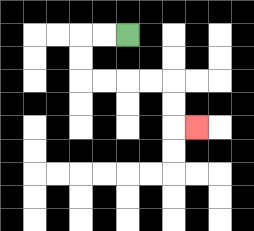{'start': '[5, 1]', 'end': '[8, 5]', 'path_directions': 'L,L,D,D,R,R,R,R,D,D,R', 'path_coordinates': '[[5, 1], [4, 1], [3, 1], [3, 2], [3, 3], [4, 3], [5, 3], [6, 3], [7, 3], [7, 4], [7, 5], [8, 5]]'}